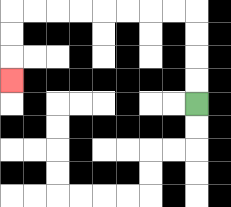{'start': '[8, 4]', 'end': '[0, 3]', 'path_directions': 'U,U,U,U,L,L,L,L,L,L,L,L,D,D,D', 'path_coordinates': '[[8, 4], [8, 3], [8, 2], [8, 1], [8, 0], [7, 0], [6, 0], [5, 0], [4, 0], [3, 0], [2, 0], [1, 0], [0, 0], [0, 1], [0, 2], [0, 3]]'}